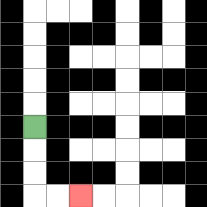{'start': '[1, 5]', 'end': '[3, 8]', 'path_directions': 'D,D,D,R,R', 'path_coordinates': '[[1, 5], [1, 6], [1, 7], [1, 8], [2, 8], [3, 8]]'}